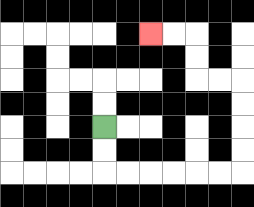{'start': '[4, 5]', 'end': '[6, 1]', 'path_directions': 'D,D,R,R,R,R,R,R,U,U,U,U,L,L,U,U,L,L', 'path_coordinates': '[[4, 5], [4, 6], [4, 7], [5, 7], [6, 7], [7, 7], [8, 7], [9, 7], [10, 7], [10, 6], [10, 5], [10, 4], [10, 3], [9, 3], [8, 3], [8, 2], [8, 1], [7, 1], [6, 1]]'}